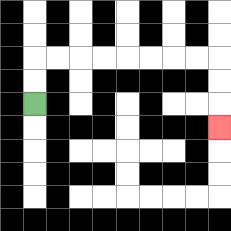{'start': '[1, 4]', 'end': '[9, 5]', 'path_directions': 'U,U,R,R,R,R,R,R,R,R,D,D,D', 'path_coordinates': '[[1, 4], [1, 3], [1, 2], [2, 2], [3, 2], [4, 2], [5, 2], [6, 2], [7, 2], [8, 2], [9, 2], [9, 3], [9, 4], [9, 5]]'}